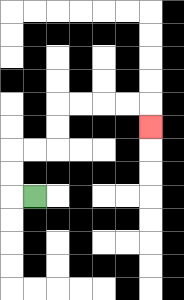{'start': '[1, 8]', 'end': '[6, 5]', 'path_directions': 'L,U,U,R,R,U,U,R,R,R,R,D', 'path_coordinates': '[[1, 8], [0, 8], [0, 7], [0, 6], [1, 6], [2, 6], [2, 5], [2, 4], [3, 4], [4, 4], [5, 4], [6, 4], [6, 5]]'}